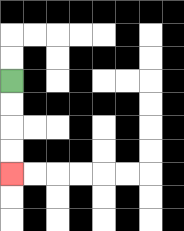{'start': '[0, 3]', 'end': '[0, 7]', 'path_directions': 'D,D,D,D', 'path_coordinates': '[[0, 3], [0, 4], [0, 5], [0, 6], [0, 7]]'}